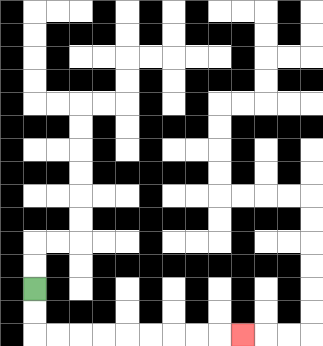{'start': '[1, 12]', 'end': '[10, 14]', 'path_directions': 'D,D,R,R,R,R,R,R,R,R,R', 'path_coordinates': '[[1, 12], [1, 13], [1, 14], [2, 14], [3, 14], [4, 14], [5, 14], [6, 14], [7, 14], [8, 14], [9, 14], [10, 14]]'}